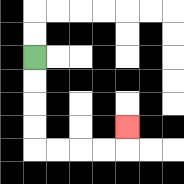{'start': '[1, 2]', 'end': '[5, 5]', 'path_directions': 'D,D,D,D,R,R,R,R,U', 'path_coordinates': '[[1, 2], [1, 3], [1, 4], [1, 5], [1, 6], [2, 6], [3, 6], [4, 6], [5, 6], [5, 5]]'}